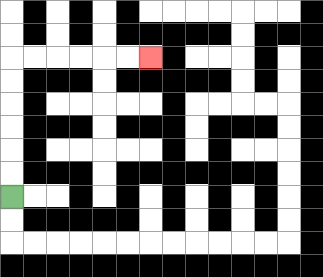{'start': '[0, 8]', 'end': '[6, 2]', 'path_directions': 'U,U,U,U,U,U,R,R,R,R,R,R', 'path_coordinates': '[[0, 8], [0, 7], [0, 6], [0, 5], [0, 4], [0, 3], [0, 2], [1, 2], [2, 2], [3, 2], [4, 2], [5, 2], [6, 2]]'}